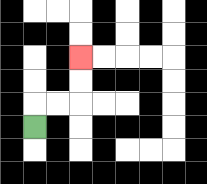{'start': '[1, 5]', 'end': '[3, 2]', 'path_directions': 'U,R,R,U,U', 'path_coordinates': '[[1, 5], [1, 4], [2, 4], [3, 4], [3, 3], [3, 2]]'}